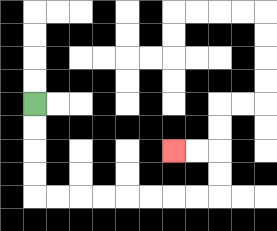{'start': '[1, 4]', 'end': '[7, 6]', 'path_directions': 'D,D,D,D,R,R,R,R,R,R,R,R,U,U,L,L', 'path_coordinates': '[[1, 4], [1, 5], [1, 6], [1, 7], [1, 8], [2, 8], [3, 8], [4, 8], [5, 8], [6, 8], [7, 8], [8, 8], [9, 8], [9, 7], [9, 6], [8, 6], [7, 6]]'}